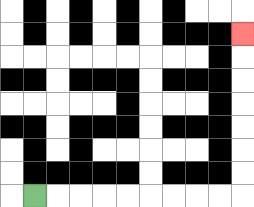{'start': '[1, 8]', 'end': '[10, 1]', 'path_directions': 'R,R,R,R,R,R,R,R,R,U,U,U,U,U,U,U', 'path_coordinates': '[[1, 8], [2, 8], [3, 8], [4, 8], [5, 8], [6, 8], [7, 8], [8, 8], [9, 8], [10, 8], [10, 7], [10, 6], [10, 5], [10, 4], [10, 3], [10, 2], [10, 1]]'}